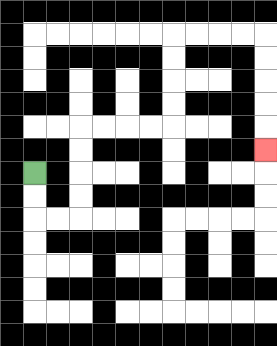{'start': '[1, 7]', 'end': '[11, 6]', 'path_directions': 'D,D,R,R,U,U,U,U,R,R,R,R,U,U,U,U,R,R,R,R,D,D,D,D,D', 'path_coordinates': '[[1, 7], [1, 8], [1, 9], [2, 9], [3, 9], [3, 8], [3, 7], [3, 6], [3, 5], [4, 5], [5, 5], [6, 5], [7, 5], [7, 4], [7, 3], [7, 2], [7, 1], [8, 1], [9, 1], [10, 1], [11, 1], [11, 2], [11, 3], [11, 4], [11, 5], [11, 6]]'}